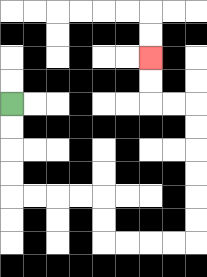{'start': '[0, 4]', 'end': '[6, 2]', 'path_directions': 'D,D,D,D,R,R,R,R,D,D,R,R,R,R,U,U,U,U,U,U,L,L,U,U', 'path_coordinates': '[[0, 4], [0, 5], [0, 6], [0, 7], [0, 8], [1, 8], [2, 8], [3, 8], [4, 8], [4, 9], [4, 10], [5, 10], [6, 10], [7, 10], [8, 10], [8, 9], [8, 8], [8, 7], [8, 6], [8, 5], [8, 4], [7, 4], [6, 4], [6, 3], [6, 2]]'}